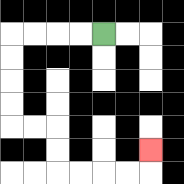{'start': '[4, 1]', 'end': '[6, 6]', 'path_directions': 'L,L,L,L,D,D,D,D,R,R,D,D,R,R,R,R,U', 'path_coordinates': '[[4, 1], [3, 1], [2, 1], [1, 1], [0, 1], [0, 2], [0, 3], [0, 4], [0, 5], [1, 5], [2, 5], [2, 6], [2, 7], [3, 7], [4, 7], [5, 7], [6, 7], [6, 6]]'}